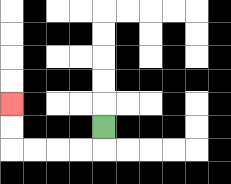{'start': '[4, 5]', 'end': '[0, 4]', 'path_directions': 'D,L,L,L,L,U,U', 'path_coordinates': '[[4, 5], [4, 6], [3, 6], [2, 6], [1, 6], [0, 6], [0, 5], [0, 4]]'}